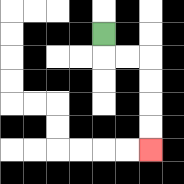{'start': '[4, 1]', 'end': '[6, 6]', 'path_directions': 'D,R,R,D,D,D,D', 'path_coordinates': '[[4, 1], [4, 2], [5, 2], [6, 2], [6, 3], [6, 4], [6, 5], [6, 6]]'}